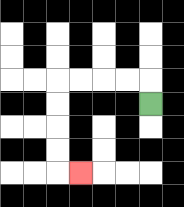{'start': '[6, 4]', 'end': '[3, 7]', 'path_directions': 'U,L,L,L,L,D,D,D,D,R', 'path_coordinates': '[[6, 4], [6, 3], [5, 3], [4, 3], [3, 3], [2, 3], [2, 4], [2, 5], [2, 6], [2, 7], [3, 7]]'}